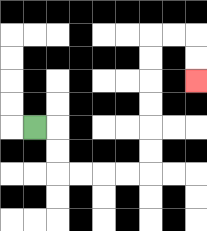{'start': '[1, 5]', 'end': '[8, 3]', 'path_directions': 'R,D,D,R,R,R,R,U,U,U,U,U,U,R,R,D,D', 'path_coordinates': '[[1, 5], [2, 5], [2, 6], [2, 7], [3, 7], [4, 7], [5, 7], [6, 7], [6, 6], [6, 5], [6, 4], [6, 3], [6, 2], [6, 1], [7, 1], [8, 1], [8, 2], [8, 3]]'}